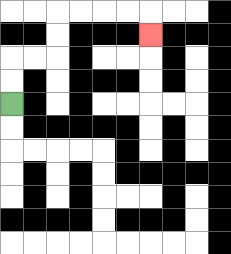{'start': '[0, 4]', 'end': '[6, 1]', 'path_directions': 'U,U,R,R,U,U,R,R,R,R,D', 'path_coordinates': '[[0, 4], [0, 3], [0, 2], [1, 2], [2, 2], [2, 1], [2, 0], [3, 0], [4, 0], [5, 0], [6, 0], [6, 1]]'}